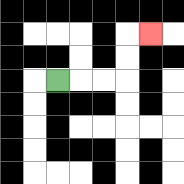{'start': '[2, 3]', 'end': '[6, 1]', 'path_directions': 'R,R,R,U,U,R', 'path_coordinates': '[[2, 3], [3, 3], [4, 3], [5, 3], [5, 2], [5, 1], [6, 1]]'}